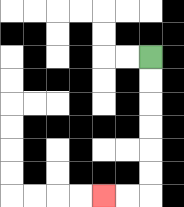{'start': '[6, 2]', 'end': '[4, 8]', 'path_directions': 'D,D,D,D,D,D,L,L', 'path_coordinates': '[[6, 2], [6, 3], [6, 4], [6, 5], [6, 6], [6, 7], [6, 8], [5, 8], [4, 8]]'}